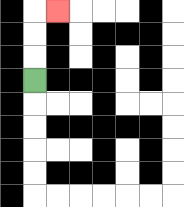{'start': '[1, 3]', 'end': '[2, 0]', 'path_directions': 'U,U,U,R', 'path_coordinates': '[[1, 3], [1, 2], [1, 1], [1, 0], [2, 0]]'}